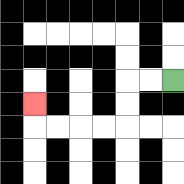{'start': '[7, 3]', 'end': '[1, 4]', 'path_directions': 'L,L,D,D,L,L,L,L,U', 'path_coordinates': '[[7, 3], [6, 3], [5, 3], [5, 4], [5, 5], [4, 5], [3, 5], [2, 5], [1, 5], [1, 4]]'}